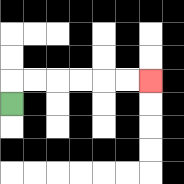{'start': '[0, 4]', 'end': '[6, 3]', 'path_directions': 'U,R,R,R,R,R,R', 'path_coordinates': '[[0, 4], [0, 3], [1, 3], [2, 3], [3, 3], [4, 3], [5, 3], [6, 3]]'}